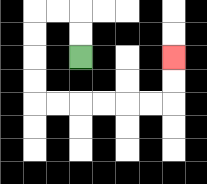{'start': '[3, 2]', 'end': '[7, 2]', 'path_directions': 'U,U,L,L,D,D,D,D,R,R,R,R,R,R,U,U', 'path_coordinates': '[[3, 2], [3, 1], [3, 0], [2, 0], [1, 0], [1, 1], [1, 2], [1, 3], [1, 4], [2, 4], [3, 4], [4, 4], [5, 4], [6, 4], [7, 4], [7, 3], [7, 2]]'}